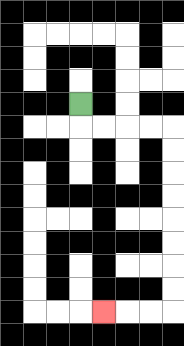{'start': '[3, 4]', 'end': '[4, 13]', 'path_directions': 'D,R,R,R,R,D,D,D,D,D,D,D,D,L,L,L', 'path_coordinates': '[[3, 4], [3, 5], [4, 5], [5, 5], [6, 5], [7, 5], [7, 6], [7, 7], [7, 8], [7, 9], [7, 10], [7, 11], [7, 12], [7, 13], [6, 13], [5, 13], [4, 13]]'}